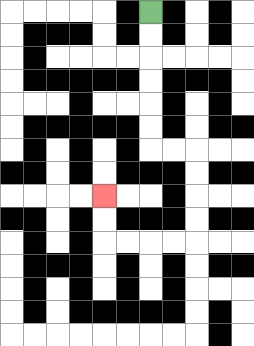{'start': '[6, 0]', 'end': '[4, 8]', 'path_directions': 'D,D,D,D,D,D,R,R,D,D,D,D,L,L,L,L,U,U', 'path_coordinates': '[[6, 0], [6, 1], [6, 2], [6, 3], [6, 4], [6, 5], [6, 6], [7, 6], [8, 6], [8, 7], [8, 8], [8, 9], [8, 10], [7, 10], [6, 10], [5, 10], [4, 10], [4, 9], [4, 8]]'}